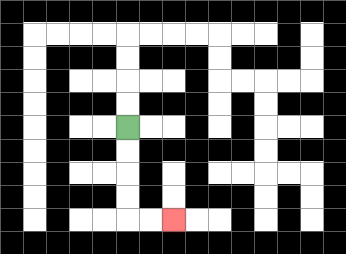{'start': '[5, 5]', 'end': '[7, 9]', 'path_directions': 'D,D,D,D,R,R', 'path_coordinates': '[[5, 5], [5, 6], [5, 7], [5, 8], [5, 9], [6, 9], [7, 9]]'}